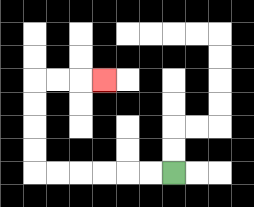{'start': '[7, 7]', 'end': '[4, 3]', 'path_directions': 'L,L,L,L,L,L,U,U,U,U,R,R,R', 'path_coordinates': '[[7, 7], [6, 7], [5, 7], [4, 7], [3, 7], [2, 7], [1, 7], [1, 6], [1, 5], [1, 4], [1, 3], [2, 3], [3, 3], [4, 3]]'}